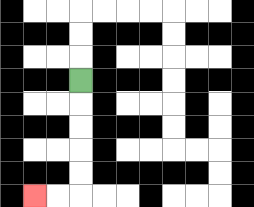{'start': '[3, 3]', 'end': '[1, 8]', 'path_directions': 'D,D,D,D,D,L,L', 'path_coordinates': '[[3, 3], [3, 4], [3, 5], [3, 6], [3, 7], [3, 8], [2, 8], [1, 8]]'}